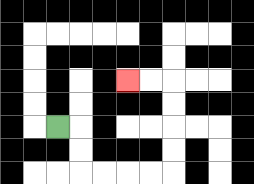{'start': '[2, 5]', 'end': '[5, 3]', 'path_directions': 'R,D,D,R,R,R,R,U,U,U,U,L,L', 'path_coordinates': '[[2, 5], [3, 5], [3, 6], [3, 7], [4, 7], [5, 7], [6, 7], [7, 7], [7, 6], [7, 5], [7, 4], [7, 3], [6, 3], [5, 3]]'}